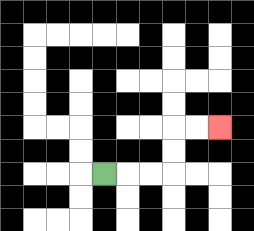{'start': '[4, 7]', 'end': '[9, 5]', 'path_directions': 'R,R,R,U,U,R,R', 'path_coordinates': '[[4, 7], [5, 7], [6, 7], [7, 7], [7, 6], [7, 5], [8, 5], [9, 5]]'}